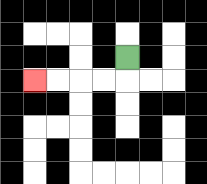{'start': '[5, 2]', 'end': '[1, 3]', 'path_directions': 'D,L,L,L,L', 'path_coordinates': '[[5, 2], [5, 3], [4, 3], [3, 3], [2, 3], [1, 3]]'}